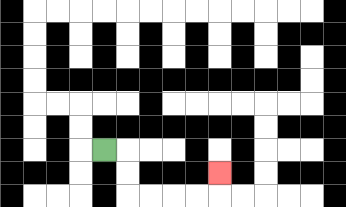{'start': '[4, 6]', 'end': '[9, 7]', 'path_directions': 'R,D,D,R,R,R,R,U', 'path_coordinates': '[[4, 6], [5, 6], [5, 7], [5, 8], [6, 8], [7, 8], [8, 8], [9, 8], [9, 7]]'}